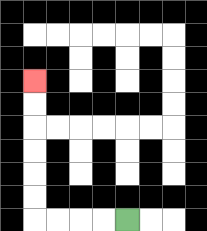{'start': '[5, 9]', 'end': '[1, 3]', 'path_directions': 'L,L,L,L,U,U,U,U,U,U', 'path_coordinates': '[[5, 9], [4, 9], [3, 9], [2, 9], [1, 9], [1, 8], [1, 7], [1, 6], [1, 5], [1, 4], [1, 3]]'}